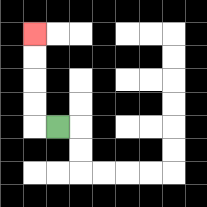{'start': '[2, 5]', 'end': '[1, 1]', 'path_directions': 'L,U,U,U,U', 'path_coordinates': '[[2, 5], [1, 5], [1, 4], [1, 3], [1, 2], [1, 1]]'}